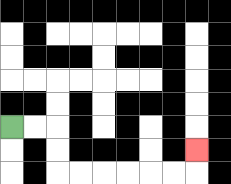{'start': '[0, 5]', 'end': '[8, 6]', 'path_directions': 'R,R,D,D,R,R,R,R,R,R,U', 'path_coordinates': '[[0, 5], [1, 5], [2, 5], [2, 6], [2, 7], [3, 7], [4, 7], [5, 7], [6, 7], [7, 7], [8, 7], [8, 6]]'}